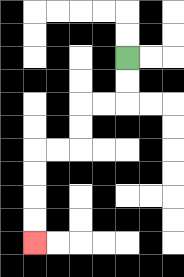{'start': '[5, 2]', 'end': '[1, 10]', 'path_directions': 'D,D,L,L,D,D,L,L,D,D,D,D', 'path_coordinates': '[[5, 2], [5, 3], [5, 4], [4, 4], [3, 4], [3, 5], [3, 6], [2, 6], [1, 6], [1, 7], [1, 8], [1, 9], [1, 10]]'}